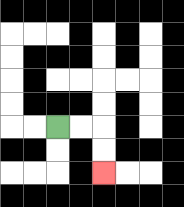{'start': '[2, 5]', 'end': '[4, 7]', 'path_directions': 'R,R,D,D', 'path_coordinates': '[[2, 5], [3, 5], [4, 5], [4, 6], [4, 7]]'}